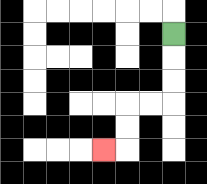{'start': '[7, 1]', 'end': '[4, 6]', 'path_directions': 'D,D,D,L,L,D,D,L', 'path_coordinates': '[[7, 1], [7, 2], [7, 3], [7, 4], [6, 4], [5, 4], [5, 5], [5, 6], [4, 6]]'}